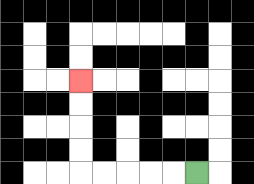{'start': '[8, 7]', 'end': '[3, 3]', 'path_directions': 'L,L,L,L,L,U,U,U,U', 'path_coordinates': '[[8, 7], [7, 7], [6, 7], [5, 7], [4, 7], [3, 7], [3, 6], [3, 5], [3, 4], [3, 3]]'}